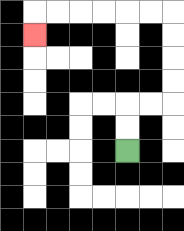{'start': '[5, 6]', 'end': '[1, 1]', 'path_directions': 'U,U,R,R,U,U,U,U,L,L,L,L,L,L,D', 'path_coordinates': '[[5, 6], [5, 5], [5, 4], [6, 4], [7, 4], [7, 3], [7, 2], [7, 1], [7, 0], [6, 0], [5, 0], [4, 0], [3, 0], [2, 0], [1, 0], [1, 1]]'}